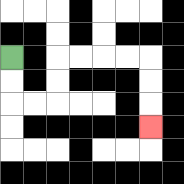{'start': '[0, 2]', 'end': '[6, 5]', 'path_directions': 'D,D,R,R,U,U,R,R,R,R,D,D,D', 'path_coordinates': '[[0, 2], [0, 3], [0, 4], [1, 4], [2, 4], [2, 3], [2, 2], [3, 2], [4, 2], [5, 2], [6, 2], [6, 3], [6, 4], [6, 5]]'}